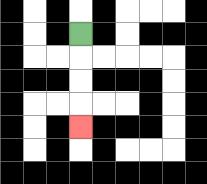{'start': '[3, 1]', 'end': '[3, 5]', 'path_directions': 'D,D,D,D', 'path_coordinates': '[[3, 1], [3, 2], [3, 3], [3, 4], [3, 5]]'}